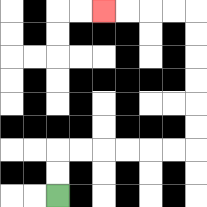{'start': '[2, 8]', 'end': '[4, 0]', 'path_directions': 'U,U,R,R,R,R,R,R,U,U,U,U,U,U,L,L,L,L', 'path_coordinates': '[[2, 8], [2, 7], [2, 6], [3, 6], [4, 6], [5, 6], [6, 6], [7, 6], [8, 6], [8, 5], [8, 4], [8, 3], [8, 2], [8, 1], [8, 0], [7, 0], [6, 0], [5, 0], [4, 0]]'}